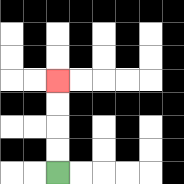{'start': '[2, 7]', 'end': '[2, 3]', 'path_directions': 'U,U,U,U', 'path_coordinates': '[[2, 7], [2, 6], [2, 5], [2, 4], [2, 3]]'}